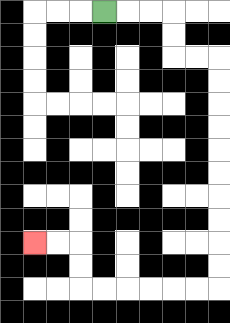{'start': '[4, 0]', 'end': '[1, 10]', 'path_directions': 'R,R,R,D,D,R,R,D,D,D,D,D,D,D,D,D,D,L,L,L,L,L,L,U,U,L,L', 'path_coordinates': '[[4, 0], [5, 0], [6, 0], [7, 0], [7, 1], [7, 2], [8, 2], [9, 2], [9, 3], [9, 4], [9, 5], [9, 6], [9, 7], [9, 8], [9, 9], [9, 10], [9, 11], [9, 12], [8, 12], [7, 12], [6, 12], [5, 12], [4, 12], [3, 12], [3, 11], [3, 10], [2, 10], [1, 10]]'}